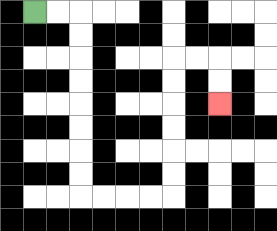{'start': '[1, 0]', 'end': '[9, 4]', 'path_directions': 'R,R,D,D,D,D,D,D,D,D,R,R,R,R,U,U,U,U,U,U,R,R,D,D', 'path_coordinates': '[[1, 0], [2, 0], [3, 0], [3, 1], [3, 2], [3, 3], [3, 4], [3, 5], [3, 6], [3, 7], [3, 8], [4, 8], [5, 8], [6, 8], [7, 8], [7, 7], [7, 6], [7, 5], [7, 4], [7, 3], [7, 2], [8, 2], [9, 2], [9, 3], [9, 4]]'}